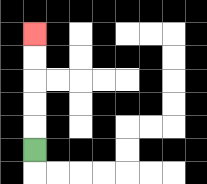{'start': '[1, 6]', 'end': '[1, 1]', 'path_directions': 'U,U,U,U,U', 'path_coordinates': '[[1, 6], [1, 5], [1, 4], [1, 3], [1, 2], [1, 1]]'}